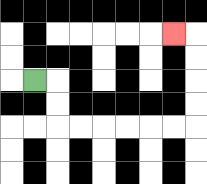{'start': '[1, 3]', 'end': '[7, 1]', 'path_directions': 'R,D,D,R,R,R,R,R,R,U,U,U,U,L', 'path_coordinates': '[[1, 3], [2, 3], [2, 4], [2, 5], [3, 5], [4, 5], [5, 5], [6, 5], [7, 5], [8, 5], [8, 4], [8, 3], [8, 2], [8, 1], [7, 1]]'}